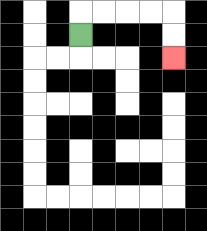{'start': '[3, 1]', 'end': '[7, 2]', 'path_directions': 'U,R,R,R,R,D,D', 'path_coordinates': '[[3, 1], [3, 0], [4, 0], [5, 0], [6, 0], [7, 0], [7, 1], [7, 2]]'}